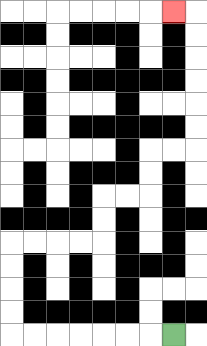{'start': '[7, 14]', 'end': '[7, 0]', 'path_directions': 'L,L,L,L,L,L,L,U,U,U,U,R,R,R,R,U,U,R,R,U,U,R,R,U,U,U,U,U,U,L', 'path_coordinates': '[[7, 14], [6, 14], [5, 14], [4, 14], [3, 14], [2, 14], [1, 14], [0, 14], [0, 13], [0, 12], [0, 11], [0, 10], [1, 10], [2, 10], [3, 10], [4, 10], [4, 9], [4, 8], [5, 8], [6, 8], [6, 7], [6, 6], [7, 6], [8, 6], [8, 5], [8, 4], [8, 3], [8, 2], [8, 1], [8, 0], [7, 0]]'}